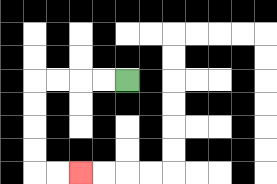{'start': '[5, 3]', 'end': '[3, 7]', 'path_directions': 'L,L,L,L,D,D,D,D,R,R', 'path_coordinates': '[[5, 3], [4, 3], [3, 3], [2, 3], [1, 3], [1, 4], [1, 5], [1, 6], [1, 7], [2, 7], [3, 7]]'}